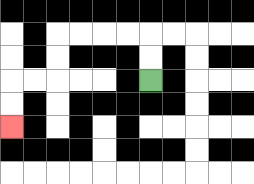{'start': '[6, 3]', 'end': '[0, 5]', 'path_directions': 'U,U,L,L,L,L,D,D,L,L,D,D', 'path_coordinates': '[[6, 3], [6, 2], [6, 1], [5, 1], [4, 1], [3, 1], [2, 1], [2, 2], [2, 3], [1, 3], [0, 3], [0, 4], [0, 5]]'}